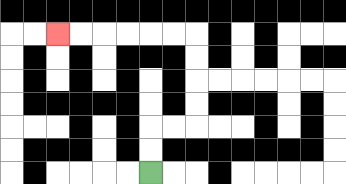{'start': '[6, 7]', 'end': '[2, 1]', 'path_directions': 'U,U,R,R,U,U,U,U,L,L,L,L,L,L', 'path_coordinates': '[[6, 7], [6, 6], [6, 5], [7, 5], [8, 5], [8, 4], [8, 3], [8, 2], [8, 1], [7, 1], [6, 1], [5, 1], [4, 1], [3, 1], [2, 1]]'}